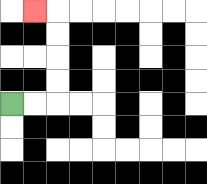{'start': '[0, 4]', 'end': '[1, 0]', 'path_directions': 'R,R,U,U,U,U,L', 'path_coordinates': '[[0, 4], [1, 4], [2, 4], [2, 3], [2, 2], [2, 1], [2, 0], [1, 0]]'}